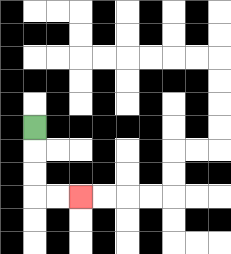{'start': '[1, 5]', 'end': '[3, 8]', 'path_directions': 'D,D,D,R,R', 'path_coordinates': '[[1, 5], [1, 6], [1, 7], [1, 8], [2, 8], [3, 8]]'}